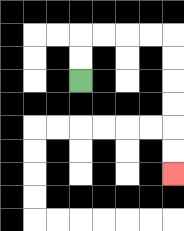{'start': '[3, 3]', 'end': '[7, 7]', 'path_directions': 'U,U,R,R,R,R,D,D,D,D,D,D', 'path_coordinates': '[[3, 3], [3, 2], [3, 1], [4, 1], [5, 1], [6, 1], [7, 1], [7, 2], [7, 3], [7, 4], [7, 5], [7, 6], [7, 7]]'}